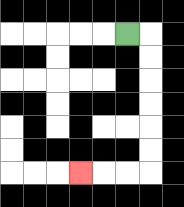{'start': '[5, 1]', 'end': '[3, 7]', 'path_directions': 'R,D,D,D,D,D,D,L,L,L', 'path_coordinates': '[[5, 1], [6, 1], [6, 2], [6, 3], [6, 4], [6, 5], [6, 6], [6, 7], [5, 7], [4, 7], [3, 7]]'}